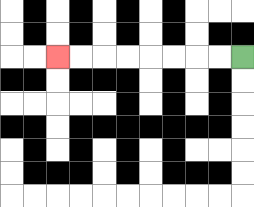{'start': '[10, 2]', 'end': '[2, 2]', 'path_directions': 'L,L,L,L,L,L,L,L', 'path_coordinates': '[[10, 2], [9, 2], [8, 2], [7, 2], [6, 2], [5, 2], [4, 2], [3, 2], [2, 2]]'}